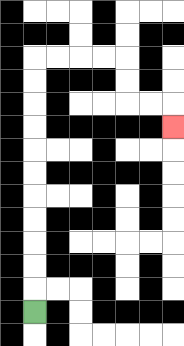{'start': '[1, 13]', 'end': '[7, 5]', 'path_directions': 'U,U,U,U,U,U,U,U,U,U,U,R,R,R,R,D,D,R,R,D', 'path_coordinates': '[[1, 13], [1, 12], [1, 11], [1, 10], [1, 9], [1, 8], [1, 7], [1, 6], [1, 5], [1, 4], [1, 3], [1, 2], [2, 2], [3, 2], [4, 2], [5, 2], [5, 3], [5, 4], [6, 4], [7, 4], [7, 5]]'}